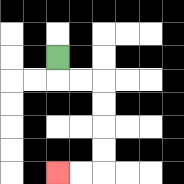{'start': '[2, 2]', 'end': '[2, 7]', 'path_directions': 'D,R,R,D,D,D,D,L,L', 'path_coordinates': '[[2, 2], [2, 3], [3, 3], [4, 3], [4, 4], [4, 5], [4, 6], [4, 7], [3, 7], [2, 7]]'}